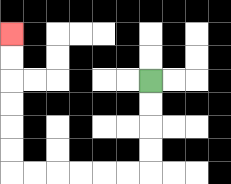{'start': '[6, 3]', 'end': '[0, 1]', 'path_directions': 'D,D,D,D,L,L,L,L,L,L,U,U,U,U,U,U', 'path_coordinates': '[[6, 3], [6, 4], [6, 5], [6, 6], [6, 7], [5, 7], [4, 7], [3, 7], [2, 7], [1, 7], [0, 7], [0, 6], [0, 5], [0, 4], [0, 3], [0, 2], [0, 1]]'}